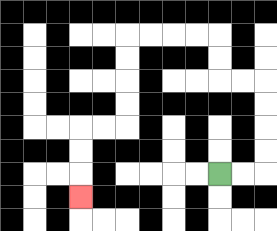{'start': '[9, 7]', 'end': '[3, 8]', 'path_directions': 'R,R,U,U,U,U,L,L,U,U,L,L,L,L,D,D,D,D,L,L,D,D,D', 'path_coordinates': '[[9, 7], [10, 7], [11, 7], [11, 6], [11, 5], [11, 4], [11, 3], [10, 3], [9, 3], [9, 2], [9, 1], [8, 1], [7, 1], [6, 1], [5, 1], [5, 2], [5, 3], [5, 4], [5, 5], [4, 5], [3, 5], [3, 6], [3, 7], [3, 8]]'}